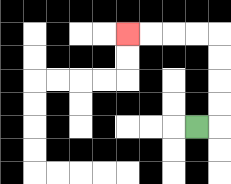{'start': '[8, 5]', 'end': '[5, 1]', 'path_directions': 'R,U,U,U,U,L,L,L,L', 'path_coordinates': '[[8, 5], [9, 5], [9, 4], [9, 3], [9, 2], [9, 1], [8, 1], [7, 1], [6, 1], [5, 1]]'}